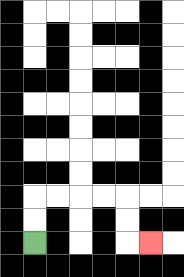{'start': '[1, 10]', 'end': '[6, 10]', 'path_directions': 'U,U,R,R,R,R,D,D,R', 'path_coordinates': '[[1, 10], [1, 9], [1, 8], [2, 8], [3, 8], [4, 8], [5, 8], [5, 9], [5, 10], [6, 10]]'}